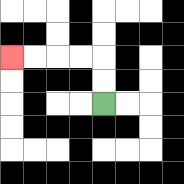{'start': '[4, 4]', 'end': '[0, 2]', 'path_directions': 'U,U,L,L,L,L', 'path_coordinates': '[[4, 4], [4, 3], [4, 2], [3, 2], [2, 2], [1, 2], [0, 2]]'}